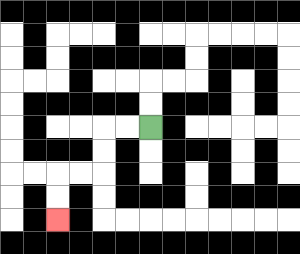{'start': '[6, 5]', 'end': '[2, 9]', 'path_directions': 'L,L,D,D,L,L,D,D', 'path_coordinates': '[[6, 5], [5, 5], [4, 5], [4, 6], [4, 7], [3, 7], [2, 7], [2, 8], [2, 9]]'}